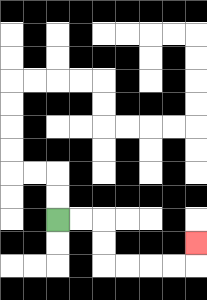{'start': '[2, 9]', 'end': '[8, 10]', 'path_directions': 'R,R,D,D,R,R,R,R,U', 'path_coordinates': '[[2, 9], [3, 9], [4, 9], [4, 10], [4, 11], [5, 11], [6, 11], [7, 11], [8, 11], [8, 10]]'}